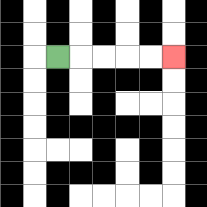{'start': '[2, 2]', 'end': '[7, 2]', 'path_directions': 'R,R,R,R,R', 'path_coordinates': '[[2, 2], [3, 2], [4, 2], [5, 2], [6, 2], [7, 2]]'}